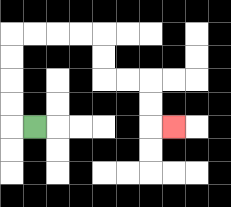{'start': '[1, 5]', 'end': '[7, 5]', 'path_directions': 'L,U,U,U,U,R,R,R,R,D,D,R,R,D,D,R', 'path_coordinates': '[[1, 5], [0, 5], [0, 4], [0, 3], [0, 2], [0, 1], [1, 1], [2, 1], [3, 1], [4, 1], [4, 2], [4, 3], [5, 3], [6, 3], [6, 4], [6, 5], [7, 5]]'}